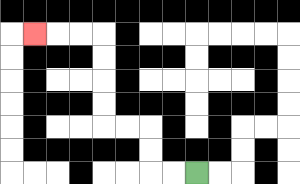{'start': '[8, 7]', 'end': '[1, 1]', 'path_directions': 'L,L,U,U,L,L,U,U,U,U,L,L,L', 'path_coordinates': '[[8, 7], [7, 7], [6, 7], [6, 6], [6, 5], [5, 5], [4, 5], [4, 4], [4, 3], [4, 2], [4, 1], [3, 1], [2, 1], [1, 1]]'}